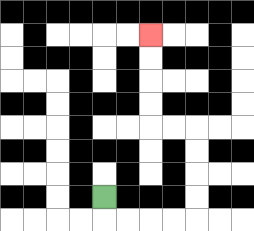{'start': '[4, 8]', 'end': '[6, 1]', 'path_directions': 'D,R,R,R,R,U,U,U,U,L,L,U,U,U,U', 'path_coordinates': '[[4, 8], [4, 9], [5, 9], [6, 9], [7, 9], [8, 9], [8, 8], [8, 7], [8, 6], [8, 5], [7, 5], [6, 5], [6, 4], [6, 3], [6, 2], [6, 1]]'}